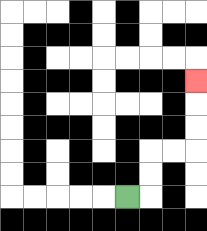{'start': '[5, 8]', 'end': '[8, 3]', 'path_directions': 'R,U,U,R,R,U,U,U', 'path_coordinates': '[[5, 8], [6, 8], [6, 7], [6, 6], [7, 6], [8, 6], [8, 5], [8, 4], [8, 3]]'}